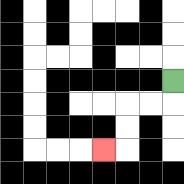{'start': '[7, 3]', 'end': '[4, 6]', 'path_directions': 'D,L,L,D,D,L', 'path_coordinates': '[[7, 3], [7, 4], [6, 4], [5, 4], [5, 5], [5, 6], [4, 6]]'}